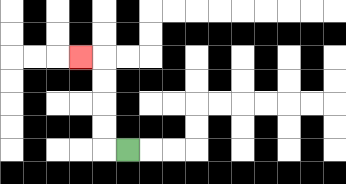{'start': '[5, 6]', 'end': '[3, 2]', 'path_directions': 'L,U,U,U,U,L', 'path_coordinates': '[[5, 6], [4, 6], [4, 5], [4, 4], [4, 3], [4, 2], [3, 2]]'}